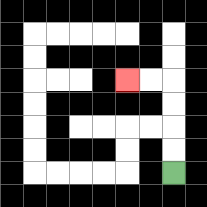{'start': '[7, 7]', 'end': '[5, 3]', 'path_directions': 'U,U,U,U,L,L', 'path_coordinates': '[[7, 7], [7, 6], [7, 5], [7, 4], [7, 3], [6, 3], [5, 3]]'}